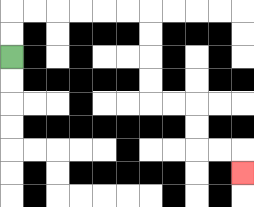{'start': '[0, 2]', 'end': '[10, 7]', 'path_directions': 'U,U,R,R,R,R,R,R,D,D,D,D,R,R,D,D,R,R,D', 'path_coordinates': '[[0, 2], [0, 1], [0, 0], [1, 0], [2, 0], [3, 0], [4, 0], [5, 0], [6, 0], [6, 1], [6, 2], [6, 3], [6, 4], [7, 4], [8, 4], [8, 5], [8, 6], [9, 6], [10, 6], [10, 7]]'}